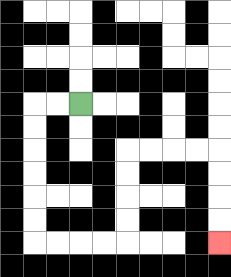{'start': '[3, 4]', 'end': '[9, 10]', 'path_directions': 'L,L,D,D,D,D,D,D,R,R,R,R,U,U,U,U,R,R,R,R,D,D,D,D', 'path_coordinates': '[[3, 4], [2, 4], [1, 4], [1, 5], [1, 6], [1, 7], [1, 8], [1, 9], [1, 10], [2, 10], [3, 10], [4, 10], [5, 10], [5, 9], [5, 8], [5, 7], [5, 6], [6, 6], [7, 6], [8, 6], [9, 6], [9, 7], [9, 8], [9, 9], [9, 10]]'}